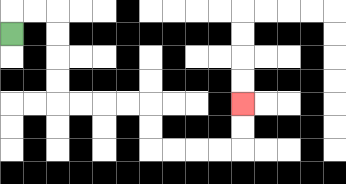{'start': '[0, 1]', 'end': '[10, 4]', 'path_directions': 'U,R,R,D,D,D,D,R,R,R,R,D,D,R,R,R,R,U,U', 'path_coordinates': '[[0, 1], [0, 0], [1, 0], [2, 0], [2, 1], [2, 2], [2, 3], [2, 4], [3, 4], [4, 4], [5, 4], [6, 4], [6, 5], [6, 6], [7, 6], [8, 6], [9, 6], [10, 6], [10, 5], [10, 4]]'}